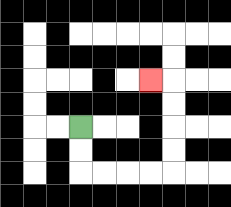{'start': '[3, 5]', 'end': '[6, 3]', 'path_directions': 'D,D,R,R,R,R,U,U,U,U,L', 'path_coordinates': '[[3, 5], [3, 6], [3, 7], [4, 7], [5, 7], [6, 7], [7, 7], [7, 6], [7, 5], [7, 4], [7, 3], [6, 3]]'}